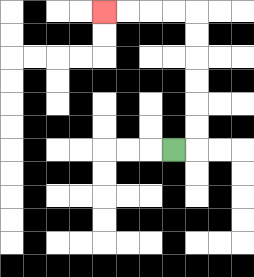{'start': '[7, 6]', 'end': '[4, 0]', 'path_directions': 'R,U,U,U,U,U,U,L,L,L,L', 'path_coordinates': '[[7, 6], [8, 6], [8, 5], [8, 4], [8, 3], [8, 2], [8, 1], [8, 0], [7, 0], [6, 0], [5, 0], [4, 0]]'}